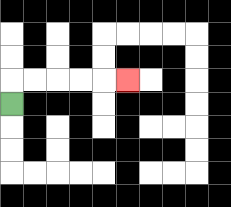{'start': '[0, 4]', 'end': '[5, 3]', 'path_directions': 'U,R,R,R,R,R', 'path_coordinates': '[[0, 4], [0, 3], [1, 3], [2, 3], [3, 3], [4, 3], [5, 3]]'}